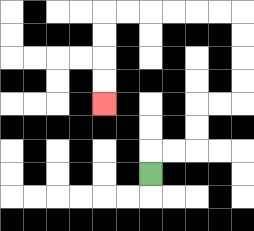{'start': '[6, 7]', 'end': '[4, 4]', 'path_directions': 'U,R,R,U,U,R,R,U,U,U,U,L,L,L,L,L,L,D,D,D,D', 'path_coordinates': '[[6, 7], [6, 6], [7, 6], [8, 6], [8, 5], [8, 4], [9, 4], [10, 4], [10, 3], [10, 2], [10, 1], [10, 0], [9, 0], [8, 0], [7, 0], [6, 0], [5, 0], [4, 0], [4, 1], [4, 2], [4, 3], [4, 4]]'}